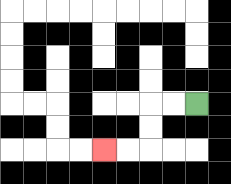{'start': '[8, 4]', 'end': '[4, 6]', 'path_directions': 'L,L,D,D,L,L', 'path_coordinates': '[[8, 4], [7, 4], [6, 4], [6, 5], [6, 6], [5, 6], [4, 6]]'}